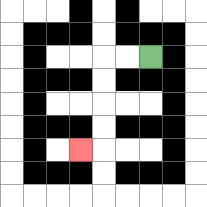{'start': '[6, 2]', 'end': '[3, 6]', 'path_directions': 'L,L,D,D,D,D,L', 'path_coordinates': '[[6, 2], [5, 2], [4, 2], [4, 3], [4, 4], [4, 5], [4, 6], [3, 6]]'}